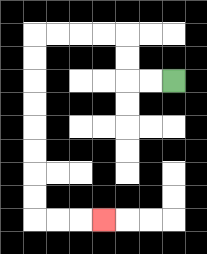{'start': '[7, 3]', 'end': '[4, 9]', 'path_directions': 'L,L,U,U,L,L,L,L,D,D,D,D,D,D,D,D,R,R,R', 'path_coordinates': '[[7, 3], [6, 3], [5, 3], [5, 2], [5, 1], [4, 1], [3, 1], [2, 1], [1, 1], [1, 2], [1, 3], [1, 4], [1, 5], [1, 6], [1, 7], [1, 8], [1, 9], [2, 9], [3, 9], [4, 9]]'}